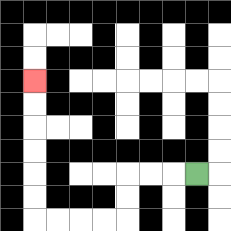{'start': '[8, 7]', 'end': '[1, 3]', 'path_directions': 'L,L,L,D,D,L,L,L,L,U,U,U,U,U,U', 'path_coordinates': '[[8, 7], [7, 7], [6, 7], [5, 7], [5, 8], [5, 9], [4, 9], [3, 9], [2, 9], [1, 9], [1, 8], [1, 7], [1, 6], [1, 5], [1, 4], [1, 3]]'}